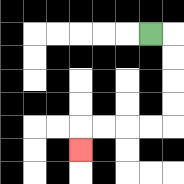{'start': '[6, 1]', 'end': '[3, 6]', 'path_directions': 'R,D,D,D,D,L,L,L,L,D', 'path_coordinates': '[[6, 1], [7, 1], [7, 2], [7, 3], [7, 4], [7, 5], [6, 5], [5, 5], [4, 5], [3, 5], [3, 6]]'}